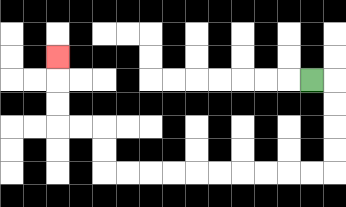{'start': '[13, 3]', 'end': '[2, 2]', 'path_directions': 'R,D,D,D,D,L,L,L,L,L,L,L,L,L,L,U,U,L,L,U,U,U', 'path_coordinates': '[[13, 3], [14, 3], [14, 4], [14, 5], [14, 6], [14, 7], [13, 7], [12, 7], [11, 7], [10, 7], [9, 7], [8, 7], [7, 7], [6, 7], [5, 7], [4, 7], [4, 6], [4, 5], [3, 5], [2, 5], [2, 4], [2, 3], [2, 2]]'}